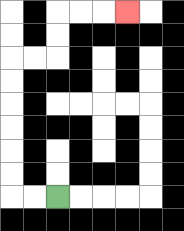{'start': '[2, 8]', 'end': '[5, 0]', 'path_directions': 'L,L,U,U,U,U,U,U,R,R,U,U,R,R,R', 'path_coordinates': '[[2, 8], [1, 8], [0, 8], [0, 7], [0, 6], [0, 5], [0, 4], [0, 3], [0, 2], [1, 2], [2, 2], [2, 1], [2, 0], [3, 0], [4, 0], [5, 0]]'}